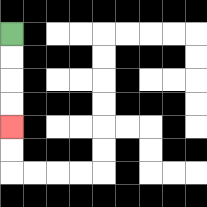{'start': '[0, 1]', 'end': '[0, 5]', 'path_directions': 'D,D,D,D', 'path_coordinates': '[[0, 1], [0, 2], [0, 3], [0, 4], [0, 5]]'}